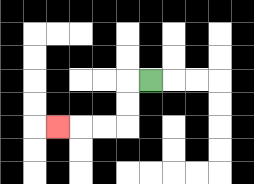{'start': '[6, 3]', 'end': '[2, 5]', 'path_directions': 'L,D,D,L,L,L', 'path_coordinates': '[[6, 3], [5, 3], [5, 4], [5, 5], [4, 5], [3, 5], [2, 5]]'}